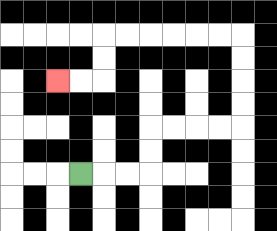{'start': '[3, 7]', 'end': '[2, 3]', 'path_directions': 'R,R,R,U,U,R,R,R,R,U,U,U,U,L,L,L,L,L,L,D,D,L,L', 'path_coordinates': '[[3, 7], [4, 7], [5, 7], [6, 7], [6, 6], [6, 5], [7, 5], [8, 5], [9, 5], [10, 5], [10, 4], [10, 3], [10, 2], [10, 1], [9, 1], [8, 1], [7, 1], [6, 1], [5, 1], [4, 1], [4, 2], [4, 3], [3, 3], [2, 3]]'}